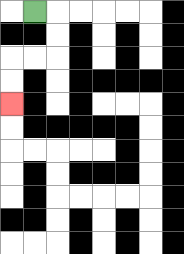{'start': '[1, 0]', 'end': '[0, 4]', 'path_directions': 'R,D,D,L,L,D,D', 'path_coordinates': '[[1, 0], [2, 0], [2, 1], [2, 2], [1, 2], [0, 2], [0, 3], [0, 4]]'}